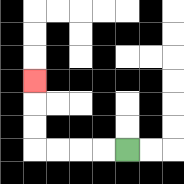{'start': '[5, 6]', 'end': '[1, 3]', 'path_directions': 'L,L,L,L,U,U,U', 'path_coordinates': '[[5, 6], [4, 6], [3, 6], [2, 6], [1, 6], [1, 5], [1, 4], [1, 3]]'}